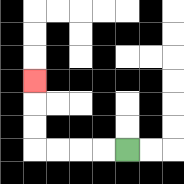{'start': '[5, 6]', 'end': '[1, 3]', 'path_directions': 'L,L,L,L,U,U,U', 'path_coordinates': '[[5, 6], [4, 6], [3, 6], [2, 6], [1, 6], [1, 5], [1, 4], [1, 3]]'}